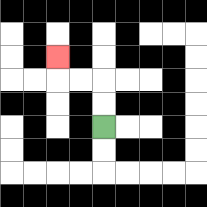{'start': '[4, 5]', 'end': '[2, 2]', 'path_directions': 'U,U,L,L,U', 'path_coordinates': '[[4, 5], [4, 4], [4, 3], [3, 3], [2, 3], [2, 2]]'}